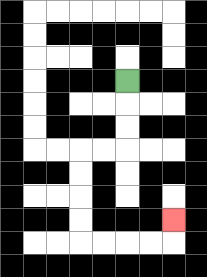{'start': '[5, 3]', 'end': '[7, 9]', 'path_directions': 'D,D,D,L,L,D,D,D,D,R,R,R,R,U', 'path_coordinates': '[[5, 3], [5, 4], [5, 5], [5, 6], [4, 6], [3, 6], [3, 7], [3, 8], [3, 9], [3, 10], [4, 10], [5, 10], [6, 10], [7, 10], [7, 9]]'}